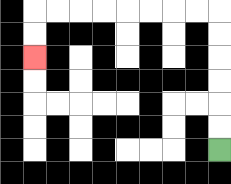{'start': '[9, 6]', 'end': '[1, 2]', 'path_directions': 'U,U,U,U,U,U,L,L,L,L,L,L,L,L,D,D', 'path_coordinates': '[[9, 6], [9, 5], [9, 4], [9, 3], [9, 2], [9, 1], [9, 0], [8, 0], [7, 0], [6, 0], [5, 0], [4, 0], [3, 0], [2, 0], [1, 0], [1, 1], [1, 2]]'}